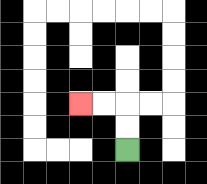{'start': '[5, 6]', 'end': '[3, 4]', 'path_directions': 'U,U,L,L', 'path_coordinates': '[[5, 6], [5, 5], [5, 4], [4, 4], [3, 4]]'}